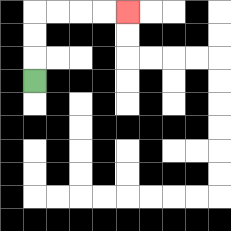{'start': '[1, 3]', 'end': '[5, 0]', 'path_directions': 'U,U,U,R,R,R,R', 'path_coordinates': '[[1, 3], [1, 2], [1, 1], [1, 0], [2, 0], [3, 0], [4, 0], [5, 0]]'}